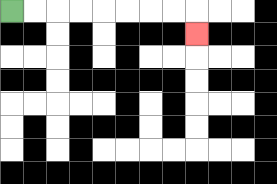{'start': '[0, 0]', 'end': '[8, 1]', 'path_directions': 'R,R,R,R,R,R,R,R,D', 'path_coordinates': '[[0, 0], [1, 0], [2, 0], [3, 0], [4, 0], [5, 0], [6, 0], [7, 0], [8, 0], [8, 1]]'}